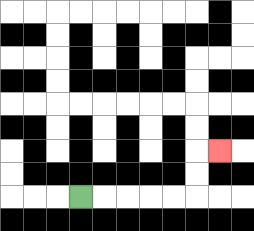{'start': '[3, 8]', 'end': '[9, 6]', 'path_directions': 'R,R,R,R,R,U,U,R', 'path_coordinates': '[[3, 8], [4, 8], [5, 8], [6, 8], [7, 8], [8, 8], [8, 7], [8, 6], [9, 6]]'}